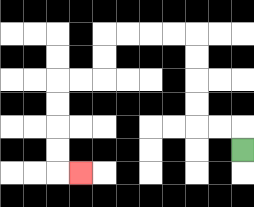{'start': '[10, 6]', 'end': '[3, 7]', 'path_directions': 'U,L,L,U,U,U,U,L,L,L,L,D,D,L,L,D,D,D,D,R', 'path_coordinates': '[[10, 6], [10, 5], [9, 5], [8, 5], [8, 4], [8, 3], [8, 2], [8, 1], [7, 1], [6, 1], [5, 1], [4, 1], [4, 2], [4, 3], [3, 3], [2, 3], [2, 4], [2, 5], [2, 6], [2, 7], [3, 7]]'}